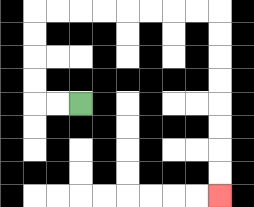{'start': '[3, 4]', 'end': '[9, 8]', 'path_directions': 'L,L,U,U,U,U,R,R,R,R,R,R,R,R,D,D,D,D,D,D,D,D', 'path_coordinates': '[[3, 4], [2, 4], [1, 4], [1, 3], [1, 2], [1, 1], [1, 0], [2, 0], [3, 0], [4, 0], [5, 0], [6, 0], [7, 0], [8, 0], [9, 0], [9, 1], [9, 2], [9, 3], [9, 4], [9, 5], [9, 6], [9, 7], [9, 8]]'}